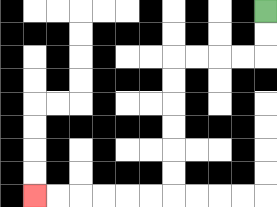{'start': '[11, 0]', 'end': '[1, 8]', 'path_directions': 'D,D,L,L,L,L,D,D,D,D,D,D,L,L,L,L,L,L', 'path_coordinates': '[[11, 0], [11, 1], [11, 2], [10, 2], [9, 2], [8, 2], [7, 2], [7, 3], [7, 4], [7, 5], [7, 6], [7, 7], [7, 8], [6, 8], [5, 8], [4, 8], [3, 8], [2, 8], [1, 8]]'}